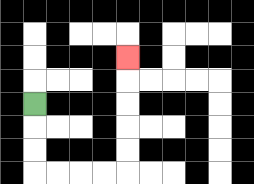{'start': '[1, 4]', 'end': '[5, 2]', 'path_directions': 'D,D,D,R,R,R,R,U,U,U,U,U', 'path_coordinates': '[[1, 4], [1, 5], [1, 6], [1, 7], [2, 7], [3, 7], [4, 7], [5, 7], [5, 6], [5, 5], [5, 4], [5, 3], [5, 2]]'}